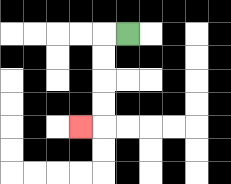{'start': '[5, 1]', 'end': '[3, 5]', 'path_directions': 'L,D,D,D,D,L', 'path_coordinates': '[[5, 1], [4, 1], [4, 2], [4, 3], [4, 4], [4, 5], [3, 5]]'}